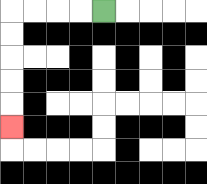{'start': '[4, 0]', 'end': '[0, 5]', 'path_directions': 'L,L,L,L,D,D,D,D,D', 'path_coordinates': '[[4, 0], [3, 0], [2, 0], [1, 0], [0, 0], [0, 1], [0, 2], [0, 3], [0, 4], [0, 5]]'}